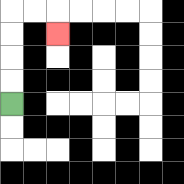{'start': '[0, 4]', 'end': '[2, 1]', 'path_directions': 'U,U,U,U,R,R,D', 'path_coordinates': '[[0, 4], [0, 3], [0, 2], [0, 1], [0, 0], [1, 0], [2, 0], [2, 1]]'}